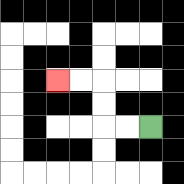{'start': '[6, 5]', 'end': '[2, 3]', 'path_directions': 'L,L,U,U,L,L', 'path_coordinates': '[[6, 5], [5, 5], [4, 5], [4, 4], [4, 3], [3, 3], [2, 3]]'}